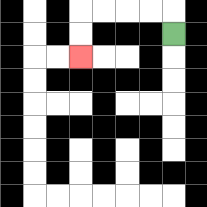{'start': '[7, 1]', 'end': '[3, 2]', 'path_directions': 'U,L,L,L,L,D,D', 'path_coordinates': '[[7, 1], [7, 0], [6, 0], [5, 0], [4, 0], [3, 0], [3, 1], [3, 2]]'}